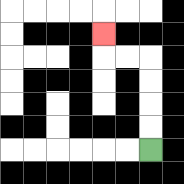{'start': '[6, 6]', 'end': '[4, 1]', 'path_directions': 'U,U,U,U,L,L,U', 'path_coordinates': '[[6, 6], [6, 5], [6, 4], [6, 3], [6, 2], [5, 2], [4, 2], [4, 1]]'}